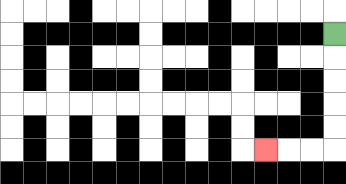{'start': '[14, 1]', 'end': '[11, 6]', 'path_directions': 'D,D,D,D,D,L,L,L', 'path_coordinates': '[[14, 1], [14, 2], [14, 3], [14, 4], [14, 5], [14, 6], [13, 6], [12, 6], [11, 6]]'}